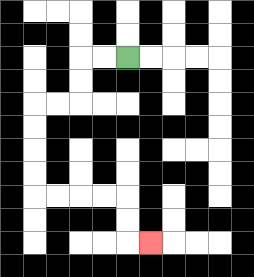{'start': '[5, 2]', 'end': '[6, 10]', 'path_directions': 'L,L,D,D,L,L,D,D,D,D,R,R,R,R,D,D,R', 'path_coordinates': '[[5, 2], [4, 2], [3, 2], [3, 3], [3, 4], [2, 4], [1, 4], [1, 5], [1, 6], [1, 7], [1, 8], [2, 8], [3, 8], [4, 8], [5, 8], [5, 9], [5, 10], [6, 10]]'}